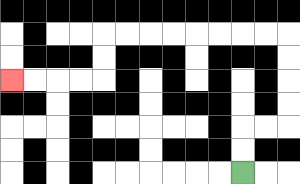{'start': '[10, 7]', 'end': '[0, 3]', 'path_directions': 'U,U,R,R,U,U,U,U,L,L,L,L,L,L,L,L,D,D,L,L,L,L', 'path_coordinates': '[[10, 7], [10, 6], [10, 5], [11, 5], [12, 5], [12, 4], [12, 3], [12, 2], [12, 1], [11, 1], [10, 1], [9, 1], [8, 1], [7, 1], [6, 1], [5, 1], [4, 1], [4, 2], [4, 3], [3, 3], [2, 3], [1, 3], [0, 3]]'}